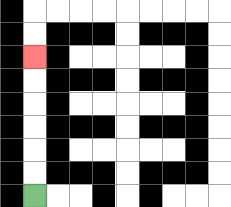{'start': '[1, 8]', 'end': '[1, 2]', 'path_directions': 'U,U,U,U,U,U', 'path_coordinates': '[[1, 8], [1, 7], [1, 6], [1, 5], [1, 4], [1, 3], [1, 2]]'}